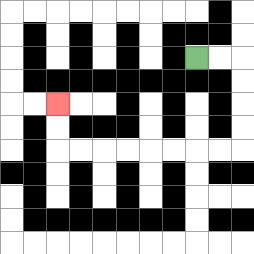{'start': '[8, 2]', 'end': '[2, 4]', 'path_directions': 'R,R,D,D,D,D,L,L,L,L,L,L,L,L,U,U', 'path_coordinates': '[[8, 2], [9, 2], [10, 2], [10, 3], [10, 4], [10, 5], [10, 6], [9, 6], [8, 6], [7, 6], [6, 6], [5, 6], [4, 6], [3, 6], [2, 6], [2, 5], [2, 4]]'}